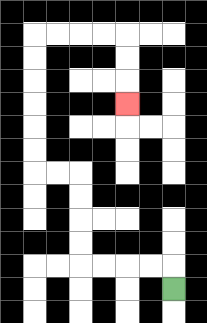{'start': '[7, 12]', 'end': '[5, 4]', 'path_directions': 'U,L,L,L,L,U,U,U,U,L,L,U,U,U,U,U,U,R,R,R,R,D,D,D', 'path_coordinates': '[[7, 12], [7, 11], [6, 11], [5, 11], [4, 11], [3, 11], [3, 10], [3, 9], [3, 8], [3, 7], [2, 7], [1, 7], [1, 6], [1, 5], [1, 4], [1, 3], [1, 2], [1, 1], [2, 1], [3, 1], [4, 1], [5, 1], [5, 2], [5, 3], [5, 4]]'}